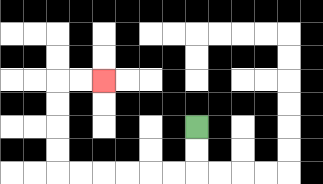{'start': '[8, 5]', 'end': '[4, 3]', 'path_directions': 'D,D,L,L,L,L,L,L,U,U,U,U,R,R', 'path_coordinates': '[[8, 5], [8, 6], [8, 7], [7, 7], [6, 7], [5, 7], [4, 7], [3, 7], [2, 7], [2, 6], [2, 5], [2, 4], [2, 3], [3, 3], [4, 3]]'}